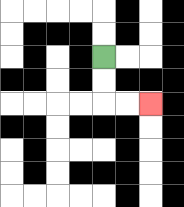{'start': '[4, 2]', 'end': '[6, 4]', 'path_directions': 'D,D,R,R', 'path_coordinates': '[[4, 2], [4, 3], [4, 4], [5, 4], [6, 4]]'}